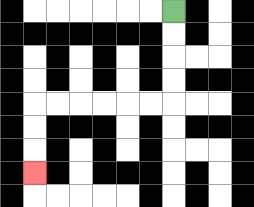{'start': '[7, 0]', 'end': '[1, 7]', 'path_directions': 'D,D,D,D,L,L,L,L,L,L,D,D,D', 'path_coordinates': '[[7, 0], [7, 1], [7, 2], [7, 3], [7, 4], [6, 4], [5, 4], [4, 4], [3, 4], [2, 4], [1, 4], [1, 5], [1, 6], [1, 7]]'}